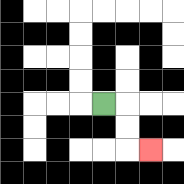{'start': '[4, 4]', 'end': '[6, 6]', 'path_directions': 'R,D,D,R', 'path_coordinates': '[[4, 4], [5, 4], [5, 5], [5, 6], [6, 6]]'}